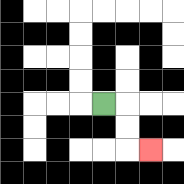{'start': '[4, 4]', 'end': '[6, 6]', 'path_directions': 'R,D,D,R', 'path_coordinates': '[[4, 4], [5, 4], [5, 5], [5, 6], [6, 6]]'}